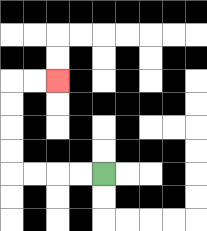{'start': '[4, 7]', 'end': '[2, 3]', 'path_directions': 'L,L,L,L,U,U,U,U,R,R', 'path_coordinates': '[[4, 7], [3, 7], [2, 7], [1, 7], [0, 7], [0, 6], [0, 5], [0, 4], [0, 3], [1, 3], [2, 3]]'}